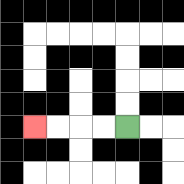{'start': '[5, 5]', 'end': '[1, 5]', 'path_directions': 'L,L,L,L', 'path_coordinates': '[[5, 5], [4, 5], [3, 5], [2, 5], [1, 5]]'}